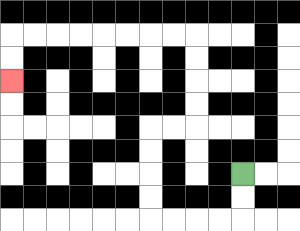{'start': '[10, 7]', 'end': '[0, 3]', 'path_directions': 'D,D,L,L,L,L,U,U,U,U,R,R,U,U,U,U,L,L,L,L,L,L,L,L,D,D', 'path_coordinates': '[[10, 7], [10, 8], [10, 9], [9, 9], [8, 9], [7, 9], [6, 9], [6, 8], [6, 7], [6, 6], [6, 5], [7, 5], [8, 5], [8, 4], [8, 3], [8, 2], [8, 1], [7, 1], [6, 1], [5, 1], [4, 1], [3, 1], [2, 1], [1, 1], [0, 1], [0, 2], [0, 3]]'}